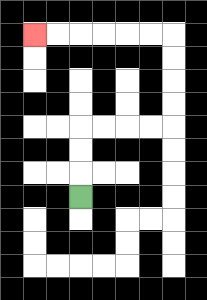{'start': '[3, 8]', 'end': '[1, 1]', 'path_directions': 'U,U,U,R,R,R,R,U,U,U,U,L,L,L,L,L,L', 'path_coordinates': '[[3, 8], [3, 7], [3, 6], [3, 5], [4, 5], [5, 5], [6, 5], [7, 5], [7, 4], [7, 3], [7, 2], [7, 1], [6, 1], [5, 1], [4, 1], [3, 1], [2, 1], [1, 1]]'}